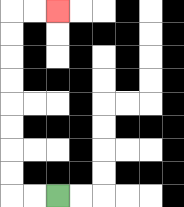{'start': '[2, 8]', 'end': '[2, 0]', 'path_directions': 'L,L,U,U,U,U,U,U,U,U,R,R', 'path_coordinates': '[[2, 8], [1, 8], [0, 8], [0, 7], [0, 6], [0, 5], [0, 4], [0, 3], [0, 2], [0, 1], [0, 0], [1, 0], [2, 0]]'}